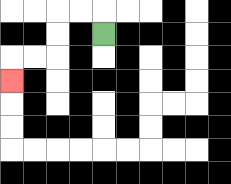{'start': '[4, 1]', 'end': '[0, 3]', 'path_directions': 'U,L,L,D,D,L,L,D', 'path_coordinates': '[[4, 1], [4, 0], [3, 0], [2, 0], [2, 1], [2, 2], [1, 2], [0, 2], [0, 3]]'}